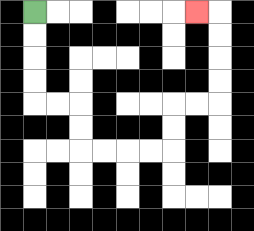{'start': '[1, 0]', 'end': '[8, 0]', 'path_directions': 'D,D,D,D,R,R,D,D,R,R,R,R,U,U,R,R,U,U,U,U,L', 'path_coordinates': '[[1, 0], [1, 1], [1, 2], [1, 3], [1, 4], [2, 4], [3, 4], [3, 5], [3, 6], [4, 6], [5, 6], [6, 6], [7, 6], [7, 5], [7, 4], [8, 4], [9, 4], [9, 3], [9, 2], [9, 1], [9, 0], [8, 0]]'}